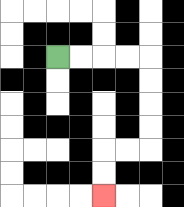{'start': '[2, 2]', 'end': '[4, 8]', 'path_directions': 'R,R,R,R,D,D,D,D,L,L,D,D', 'path_coordinates': '[[2, 2], [3, 2], [4, 2], [5, 2], [6, 2], [6, 3], [6, 4], [6, 5], [6, 6], [5, 6], [4, 6], [4, 7], [4, 8]]'}